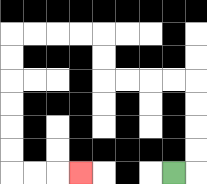{'start': '[7, 7]', 'end': '[3, 7]', 'path_directions': 'R,U,U,U,U,L,L,L,L,U,U,L,L,L,L,D,D,D,D,D,D,R,R,R', 'path_coordinates': '[[7, 7], [8, 7], [8, 6], [8, 5], [8, 4], [8, 3], [7, 3], [6, 3], [5, 3], [4, 3], [4, 2], [4, 1], [3, 1], [2, 1], [1, 1], [0, 1], [0, 2], [0, 3], [0, 4], [0, 5], [0, 6], [0, 7], [1, 7], [2, 7], [3, 7]]'}